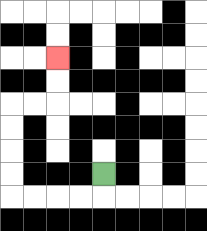{'start': '[4, 7]', 'end': '[2, 2]', 'path_directions': 'D,L,L,L,L,U,U,U,U,R,R,U,U', 'path_coordinates': '[[4, 7], [4, 8], [3, 8], [2, 8], [1, 8], [0, 8], [0, 7], [0, 6], [0, 5], [0, 4], [1, 4], [2, 4], [2, 3], [2, 2]]'}